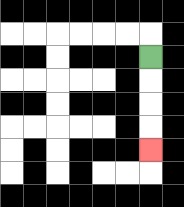{'start': '[6, 2]', 'end': '[6, 6]', 'path_directions': 'D,D,D,D', 'path_coordinates': '[[6, 2], [6, 3], [6, 4], [6, 5], [6, 6]]'}